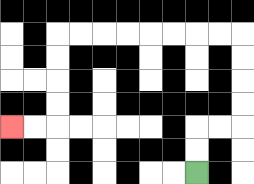{'start': '[8, 7]', 'end': '[0, 5]', 'path_directions': 'U,U,R,R,U,U,U,U,L,L,L,L,L,L,L,L,D,D,D,D,L,L', 'path_coordinates': '[[8, 7], [8, 6], [8, 5], [9, 5], [10, 5], [10, 4], [10, 3], [10, 2], [10, 1], [9, 1], [8, 1], [7, 1], [6, 1], [5, 1], [4, 1], [3, 1], [2, 1], [2, 2], [2, 3], [2, 4], [2, 5], [1, 5], [0, 5]]'}